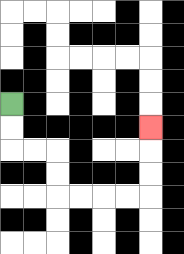{'start': '[0, 4]', 'end': '[6, 5]', 'path_directions': 'D,D,R,R,D,D,R,R,R,R,U,U,U', 'path_coordinates': '[[0, 4], [0, 5], [0, 6], [1, 6], [2, 6], [2, 7], [2, 8], [3, 8], [4, 8], [5, 8], [6, 8], [6, 7], [6, 6], [6, 5]]'}